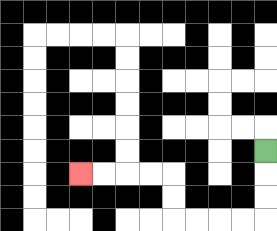{'start': '[11, 6]', 'end': '[3, 7]', 'path_directions': 'D,D,D,L,L,L,L,U,U,L,L,L,L', 'path_coordinates': '[[11, 6], [11, 7], [11, 8], [11, 9], [10, 9], [9, 9], [8, 9], [7, 9], [7, 8], [7, 7], [6, 7], [5, 7], [4, 7], [3, 7]]'}